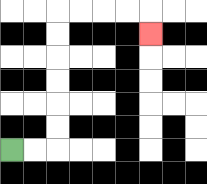{'start': '[0, 6]', 'end': '[6, 1]', 'path_directions': 'R,R,U,U,U,U,U,U,R,R,R,R,D', 'path_coordinates': '[[0, 6], [1, 6], [2, 6], [2, 5], [2, 4], [2, 3], [2, 2], [2, 1], [2, 0], [3, 0], [4, 0], [5, 0], [6, 0], [6, 1]]'}